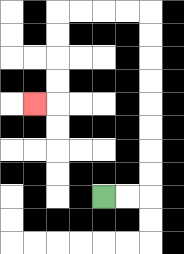{'start': '[4, 8]', 'end': '[1, 4]', 'path_directions': 'R,R,U,U,U,U,U,U,U,U,L,L,L,L,D,D,D,D,L', 'path_coordinates': '[[4, 8], [5, 8], [6, 8], [6, 7], [6, 6], [6, 5], [6, 4], [6, 3], [6, 2], [6, 1], [6, 0], [5, 0], [4, 0], [3, 0], [2, 0], [2, 1], [2, 2], [2, 3], [2, 4], [1, 4]]'}